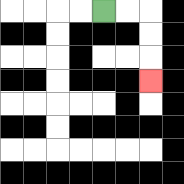{'start': '[4, 0]', 'end': '[6, 3]', 'path_directions': 'R,R,D,D,D', 'path_coordinates': '[[4, 0], [5, 0], [6, 0], [6, 1], [6, 2], [6, 3]]'}